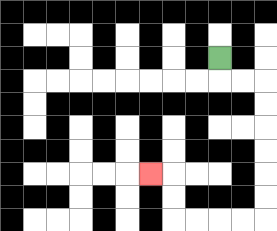{'start': '[9, 2]', 'end': '[6, 7]', 'path_directions': 'D,R,R,D,D,D,D,D,D,L,L,L,L,U,U,L', 'path_coordinates': '[[9, 2], [9, 3], [10, 3], [11, 3], [11, 4], [11, 5], [11, 6], [11, 7], [11, 8], [11, 9], [10, 9], [9, 9], [8, 9], [7, 9], [7, 8], [7, 7], [6, 7]]'}